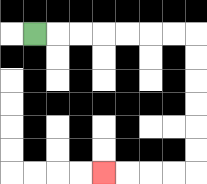{'start': '[1, 1]', 'end': '[4, 7]', 'path_directions': 'R,R,R,R,R,R,R,D,D,D,D,D,D,L,L,L,L', 'path_coordinates': '[[1, 1], [2, 1], [3, 1], [4, 1], [5, 1], [6, 1], [7, 1], [8, 1], [8, 2], [8, 3], [8, 4], [8, 5], [8, 6], [8, 7], [7, 7], [6, 7], [5, 7], [4, 7]]'}